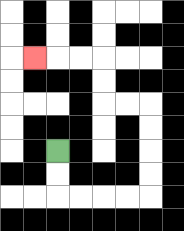{'start': '[2, 6]', 'end': '[1, 2]', 'path_directions': 'D,D,R,R,R,R,U,U,U,U,L,L,U,U,L,L,L', 'path_coordinates': '[[2, 6], [2, 7], [2, 8], [3, 8], [4, 8], [5, 8], [6, 8], [6, 7], [6, 6], [6, 5], [6, 4], [5, 4], [4, 4], [4, 3], [4, 2], [3, 2], [2, 2], [1, 2]]'}